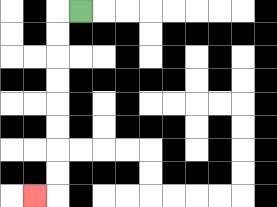{'start': '[3, 0]', 'end': '[1, 8]', 'path_directions': 'L,D,D,D,D,D,D,D,D,L', 'path_coordinates': '[[3, 0], [2, 0], [2, 1], [2, 2], [2, 3], [2, 4], [2, 5], [2, 6], [2, 7], [2, 8], [1, 8]]'}